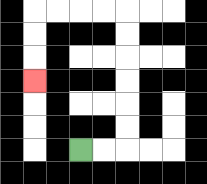{'start': '[3, 6]', 'end': '[1, 3]', 'path_directions': 'R,R,U,U,U,U,U,U,L,L,L,L,D,D,D', 'path_coordinates': '[[3, 6], [4, 6], [5, 6], [5, 5], [5, 4], [5, 3], [5, 2], [5, 1], [5, 0], [4, 0], [3, 0], [2, 0], [1, 0], [1, 1], [1, 2], [1, 3]]'}